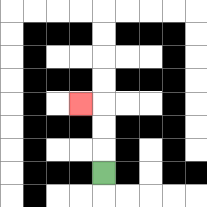{'start': '[4, 7]', 'end': '[3, 4]', 'path_directions': 'U,U,U,L', 'path_coordinates': '[[4, 7], [4, 6], [4, 5], [4, 4], [3, 4]]'}